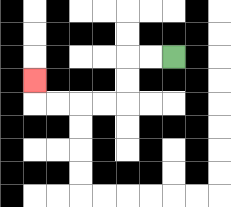{'start': '[7, 2]', 'end': '[1, 3]', 'path_directions': 'L,L,D,D,L,L,L,L,U', 'path_coordinates': '[[7, 2], [6, 2], [5, 2], [5, 3], [5, 4], [4, 4], [3, 4], [2, 4], [1, 4], [1, 3]]'}